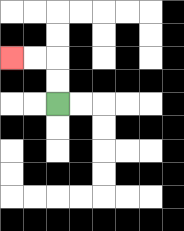{'start': '[2, 4]', 'end': '[0, 2]', 'path_directions': 'U,U,L,L', 'path_coordinates': '[[2, 4], [2, 3], [2, 2], [1, 2], [0, 2]]'}